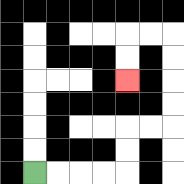{'start': '[1, 7]', 'end': '[5, 3]', 'path_directions': 'R,R,R,R,U,U,R,R,U,U,U,U,L,L,D,D', 'path_coordinates': '[[1, 7], [2, 7], [3, 7], [4, 7], [5, 7], [5, 6], [5, 5], [6, 5], [7, 5], [7, 4], [7, 3], [7, 2], [7, 1], [6, 1], [5, 1], [5, 2], [5, 3]]'}